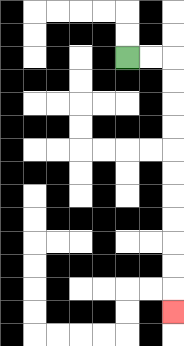{'start': '[5, 2]', 'end': '[7, 13]', 'path_directions': 'R,R,D,D,D,D,D,D,D,D,D,D,D', 'path_coordinates': '[[5, 2], [6, 2], [7, 2], [7, 3], [7, 4], [7, 5], [7, 6], [7, 7], [7, 8], [7, 9], [7, 10], [7, 11], [7, 12], [7, 13]]'}